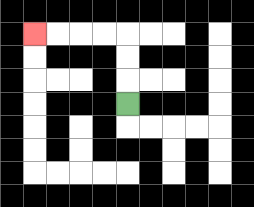{'start': '[5, 4]', 'end': '[1, 1]', 'path_directions': 'U,U,U,L,L,L,L', 'path_coordinates': '[[5, 4], [5, 3], [5, 2], [5, 1], [4, 1], [3, 1], [2, 1], [1, 1]]'}